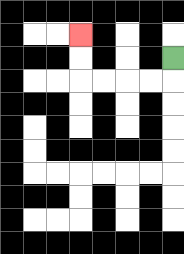{'start': '[7, 2]', 'end': '[3, 1]', 'path_directions': 'D,L,L,L,L,U,U', 'path_coordinates': '[[7, 2], [7, 3], [6, 3], [5, 3], [4, 3], [3, 3], [3, 2], [3, 1]]'}